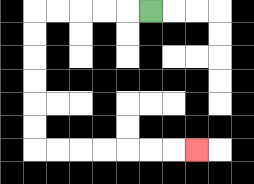{'start': '[6, 0]', 'end': '[8, 6]', 'path_directions': 'L,L,L,L,L,D,D,D,D,D,D,R,R,R,R,R,R,R', 'path_coordinates': '[[6, 0], [5, 0], [4, 0], [3, 0], [2, 0], [1, 0], [1, 1], [1, 2], [1, 3], [1, 4], [1, 5], [1, 6], [2, 6], [3, 6], [4, 6], [5, 6], [6, 6], [7, 6], [8, 6]]'}